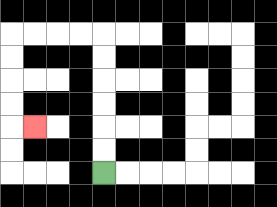{'start': '[4, 7]', 'end': '[1, 5]', 'path_directions': 'U,U,U,U,U,U,L,L,L,L,D,D,D,D,R', 'path_coordinates': '[[4, 7], [4, 6], [4, 5], [4, 4], [4, 3], [4, 2], [4, 1], [3, 1], [2, 1], [1, 1], [0, 1], [0, 2], [0, 3], [0, 4], [0, 5], [1, 5]]'}